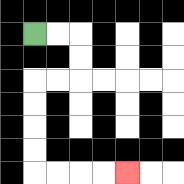{'start': '[1, 1]', 'end': '[5, 7]', 'path_directions': 'R,R,D,D,L,L,D,D,D,D,R,R,R,R', 'path_coordinates': '[[1, 1], [2, 1], [3, 1], [3, 2], [3, 3], [2, 3], [1, 3], [1, 4], [1, 5], [1, 6], [1, 7], [2, 7], [3, 7], [4, 7], [5, 7]]'}